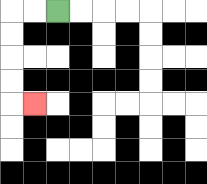{'start': '[2, 0]', 'end': '[1, 4]', 'path_directions': 'L,L,D,D,D,D,R', 'path_coordinates': '[[2, 0], [1, 0], [0, 0], [0, 1], [0, 2], [0, 3], [0, 4], [1, 4]]'}